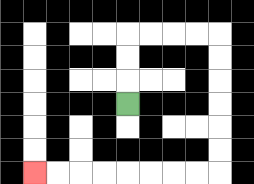{'start': '[5, 4]', 'end': '[1, 7]', 'path_directions': 'U,U,U,R,R,R,R,D,D,D,D,D,D,L,L,L,L,L,L,L,L', 'path_coordinates': '[[5, 4], [5, 3], [5, 2], [5, 1], [6, 1], [7, 1], [8, 1], [9, 1], [9, 2], [9, 3], [9, 4], [9, 5], [9, 6], [9, 7], [8, 7], [7, 7], [6, 7], [5, 7], [4, 7], [3, 7], [2, 7], [1, 7]]'}